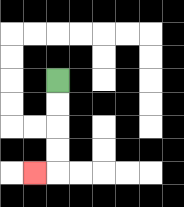{'start': '[2, 3]', 'end': '[1, 7]', 'path_directions': 'D,D,D,D,L', 'path_coordinates': '[[2, 3], [2, 4], [2, 5], [2, 6], [2, 7], [1, 7]]'}